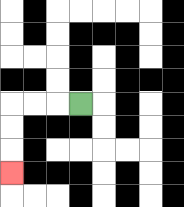{'start': '[3, 4]', 'end': '[0, 7]', 'path_directions': 'L,L,L,D,D,D', 'path_coordinates': '[[3, 4], [2, 4], [1, 4], [0, 4], [0, 5], [0, 6], [0, 7]]'}